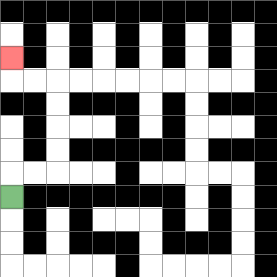{'start': '[0, 8]', 'end': '[0, 2]', 'path_directions': 'U,R,R,U,U,U,U,L,L,U', 'path_coordinates': '[[0, 8], [0, 7], [1, 7], [2, 7], [2, 6], [2, 5], [2, 4], [2, 3], [1, 3], [0, 3], [0, 2]]'}